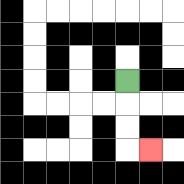{'start': '[5, 3]', 'end': '[6, 6]', 'path_directions': 'D,D,D,R', 'path_coordinates': '[[5, 3], [5, 4], [5, 5], [5, 6], [6, 6]]'}